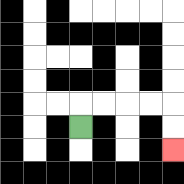{'start': '[3, 5]', 'end': '[7, 6]', 'path_directions': 'U,R,R,R,R,D,D', 'path_coordinates': '[[3, 5], [3, 4], [4, 4], [5, 4], [6, 4], [7, 4], [7, 5], [7, 6]]'}